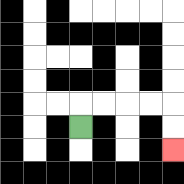{'start': '[3, 5]', 'end': '[7, 6]', 'path_directions': 'U,R,R,R,R,D,D', 'path_coordinates': '[[3, 5], [3, 4], [4, 4], [5, 4], [6, 4], [7, 4], [7, 5], [7, 6]]'}